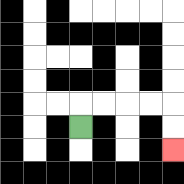{'start': '[3, 5]', 'end': '[7, 6]', 'path_directions': 'U,R,R,R,R,D,D', 'path_coordinates': '[[3, 5], [3, 4], [4, 4], [5, 4], [6, 4], [7, 4], [7, 5], [7, 6]]'}